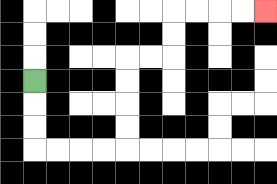{'start': '[1, 3]', 'end': '[11, 0]', 'path_directions': 'D,D,D,R,R,R,R,U,U,U,U,R,R,U,U,R,R,R,R', 'path_coordinates': '[[1, 3], [1, 4], [1, 5], [1, 6], [2, 6], [3, 6], [4, 6], [5, 6], [5, 5], [5, 4], [5, 3], [5, 2], [6, 2], [7, 2], [7, 1], [7, 0], [8, 0], [9, 0], [10, 0], [11, 0]]'}